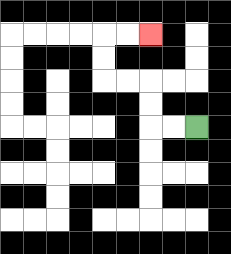{'start': '[8, 5]', 'end': '[6, 1]', 'path_directions': 'L,L,U,U,L,L,U,U,R,R', 'path_coordinates': '[[8, 5], [7, 5], [6, 5], [6, 4], [6, 3], [5, 3], [4, 3], [4, 2], [4, 1], [5, 1], [6, 1]]'}